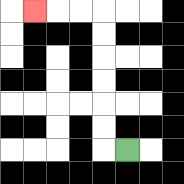{'start': '[5, 6]', 'end': '[1, 0]', 'path_directions': 'L,U,U,U,U,U,U,L,L,L', 'path_coordinates': '[[5, 6], [4, 6], [4, 5], [4, 4], [4, 3], [4, 2], [4, 1], [4, 0], [3, 0], [2, 0], [1, 0]]'}